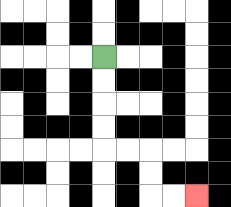{'start': '[4, 2]', 'end': '[8, 8]', 'path_directions': 'D,D,D,D,R,R,D,D,R,R', 'path_coordinates': '[[4, 2], [4, 3], [4, 4], [4, 5], [4, 6], [5, 6], [6, 6], [6, 7], [6, 8], [7, 8], [8, 8]]'}